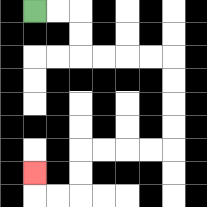{'start': '[1, 0]', 'end': '[1, 7]', 'path_directions': 'R,R,D,D,R,R,R,R,D,D,D,D,L,L,L,L,D,D,L,L,U', 'path_coordinates': '[[1, 0], [2, 0], [3, 0], [3, 1], [3, 2], [4, 2], [5, 2], [6, 2], [7, 2], [7, 3], [7, 4], [7, 5], [7, 6], [6, 6], [5, 6], [4, 6], [3, 6], [3, 7], [3, 8], [2, 8], [1, 8], [1, 7]]'}